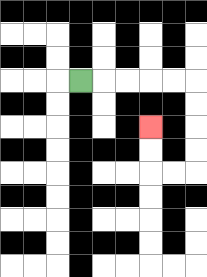{'start': '[3, 3]', 'end': '[6, 5]', 'path_directions': 'R,R,R,R,R,D,D,D,D,L,L,U,U', 'path_coordinates': '[[3, 3], [4, 3], [5, 3], [6, 3], [7, 3], [8, 3], [8, 4], [8, 5], [8, 6], [8, 7], [7, 7], [6, 7], [6, 6], [6, 5]]'}